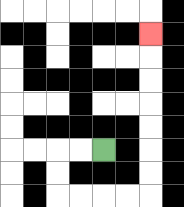{'start': '[4, 6]', 'end': '[6, 1]', 'path_directions': 'L,L,D,D,R,R,R,R,U,U,U,U,U,U,U', 'path_coordinates': '[[4, 6], [3, 6], [2, 6], [2, 7], [2, 8], [3, 8], [4, 8], [5, 8], [6, 8], [6, 7], [6, 6], [6, 5], [6, 4], [6, 3], [6, 2], [6, 1]]'}